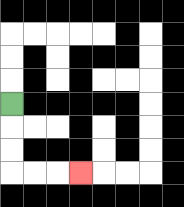{'start': '[0, 4]', 'end': '[3, 7]', 'path_directions': 'D,D,D,R,R,R', 'path_coordinates': '[[0, 4], [0, 5], [0, 6], [0, 7], [1, 7], [2, 7], [3, 7]]'}